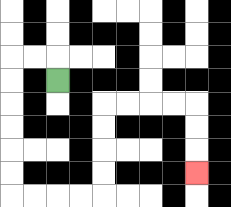{'start': '[2, 3]', 'end': '[8, 7]', 'path_directions': 'U,L,L,D,D,D,D,D,D,R,R,R,R,U,U,U,U,R,R,R,R,D,D,D', 'path_coordinates': '[[2, 3], [2, 2], [1, 2], [0, 2], [0, 3], [0, 4], [0, 5], [0, 6], [0, 7], [0, 8], [1, 8], [2, 8], [3, 8], [4, 8], [4, 7], [4, 6], [4, 5], [4, 4], [5, 4], [6, 4], [7, 4], [8, 4], [8, 5], [8, 6], [8, 7]]'}